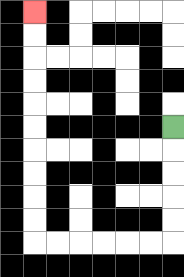{'start': '[7, 5]', 'end': '[1, 0]', 'path_directions': 'D,D,D,D,D,L,L,L,L,L,L,U,U,U,U,U,U,U,U,U,U', 'path_coordinates': '[[7, 5], [7, 6], [7, 7], [7, 8], [7, 9], [7, 10], [6, 10], [5, 10], [4, 10], [3, 10], [2, 10], [1, 10], [1, 9], [1, 8], [1, 7], [1, 6], [1, 5], [1, 4], [1, 3], [1, 2], [1, 1], [1, 0]]'}